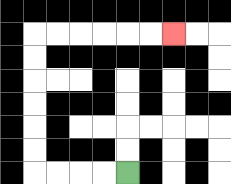{'start': '[5, 7]', 'end': '[7, 1]', 'path_directions': 'L,L,L,L,U,U,U,U,U,U,R,R,R,R,R,R', 'path_coordinates': '[[5, 7], [4, 7], [3, 7], [2, 7], [1, 7], [1, 6], [1, 5], [1, 4], [1, 3], [1, 2], [1, 1], [2, 1], [3, 1], [4, 1], [5, 1], [6, 1], [7, 1]]'}